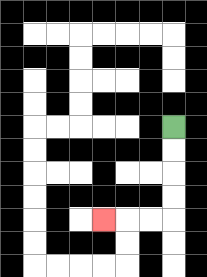{'start': '[7, 5]', 'end': '[4, 9]', 'path_directions': 'D,D,D,D,L,L,L', 'path_coordinates': '[[7, 5], [7, 6], [7, 7], [7, 8], [7, 9], [6, 9], [5, 9], [4, 9]]'}